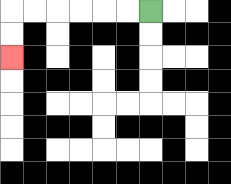{'start': '[6, 0]', 'end': '[0, 2]', 'path_directions': 'L,L,L,L,L,L,D,D', 'path_coordinates': '[[6, 0], [5, 0], [4, 0], [3, 0], [2, 0], [1, 0], [0, 0], [0, 1], [0, 2]]'}